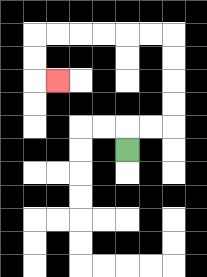{'start': '[5, 6]', 'end': '[2, 3]', 'path_directions': 'U,R,R,U,U,U,U,L,L,L,L,L,L,D,D,R', 'path_coordinates': '[[5, 6], [5, 5], [6, 5], [7, 5], [7, 4], [7, 3], [7, 2], [7, 1], [6, 1], [5, 1], [4, 1], [3, 1], [2, 1], [1, 1], [1, 2], [1, 3], [2, 3]]'}